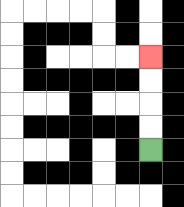{'start': '[6, 6]', 'end': '[6, 2]', 'path_directions': 'U,U,U,U', 'path_coordinates': '[[6, 6], [6, 5], [6, 4], [6, 3], [6, 2]]'}